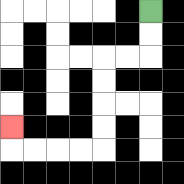{'start': '[6, 0]', 'end': '[0, 5]', 'path_directions': 'D,D,L,L,D,D,D,D,L,L,L,L,U', 'path_coordinates': '[[6, 0], [6, 1], [6, 2], [5, 2], [4, 2], [4, 3], [4, 4], [4, 5], [4, 6], [3, 6], [2, 6], [1, 6], [0, 6], [0, 5]]'}